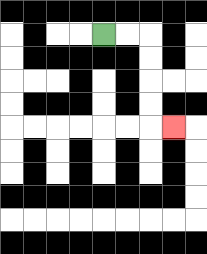{'start': '[4, 1]', 'end': '[7, 5]', 'path_directions': 'R,R,D,D,D,D,R', 'path_coordinates': '[[4, 1], [5, 1], [6, 1], [6, 2], [6, 3], [6, 4], [6, 5], [7, 5]]'}